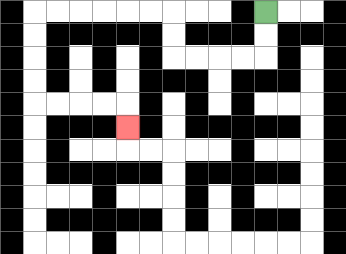{'start': '[11, 0]', 'end': '[5, 5]', 'path_directions': 'D,D,L,L,L,L,U,U,L,L,L,L,L,L,D,D,D,D,R,R,R,R,D', 'path_coordinates': '[[11, 0], [11, 1], [11, 2], [10, 2], [9, 2], [8, 2], [7, 2], [7, 1], [7, 0], [6, 0], [5, 0], [4, 0], [3, 0], [2, 0], [1, 0], [1, 1], [1, 2], [1, 3], [1, 4], [2, 4], [3, 4], [4, 4], [5, 4], [5, 5]]'}